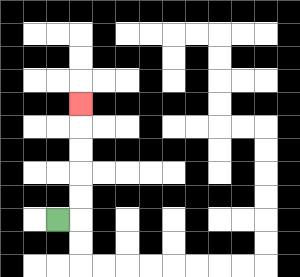{'start': '[2, 9]', 'end': '[3, 4]', 'path_directions': 'R,U,U,U,U,U', 'path_coordinates': '[[2, 9], [3, 9], [3, 8], [3, 7], [3, 6], [3, 5], [3, 4]]'}